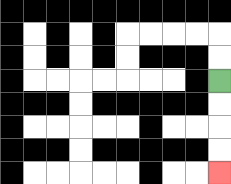{'start': '[9, 3]', 'end': '[9, 7]', 'path_directions': 'D,D,D,D', 'path_coordinates': '[[9, 3], [9, 4], [9, 5], [9, 6], [9, 7]]'}